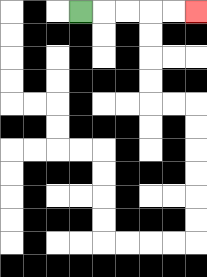{'start': '[3, 0]', 'end': '[8, 0]', 'path_directions': 'R,R,R,R,R', 'path_coordinates': '[[3, 0], [4, 0], [5, 0], [6, 0], [7, 0], [8, 0]]'}